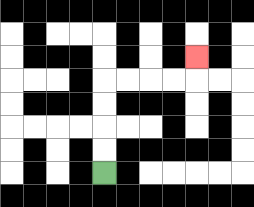{'start': '[4, 7]', 'end': '[8, 2]', 'path_directions': 'U,U,U,U,R,R,R,R,U', 'path_coordinates': '[[4, 7], [4, 6], [4, 5], [4, 4], [4, 3], [5, 3], [6, 3], [7, 3], [8, 3], [8, 2]]'}